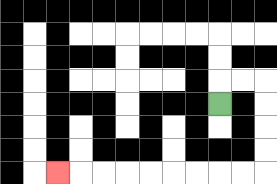{'start': '[9, 4]', 'end': '[2, 7]', 'path_directions': 'U,R,R,D,D,D,D,L,L,L,L,L,L,L,L,L', 'path_coordinates': '[[9, 4], [9, 3], [10, 3], [11, 3], [11, 4], [11, 5], [11, 6], [11, 7], [10, 7], [9, 7], [8, 7], [7, 7], [6, 7], [5, 7], [4, 7], [3, 7], [2, 7]]'}